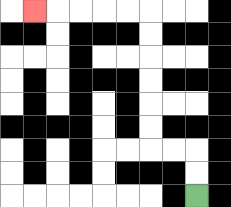{'start': '[8, 8]', 'end': '[1, 0]', 'path_directions': 'U,U,L,L,U,U,U,U,U,U,L,L,L,L,L', 'path_coordinates': '[[8, 8], [8, 7], [8, 6], [7, 6], [6, 6], [6, 5], [6, 4], [6, 3], [6, 2], [6, 1], [6, 0], [5, 0], [4, 0], [3, 0], [2, 0], [1, 0]]'}